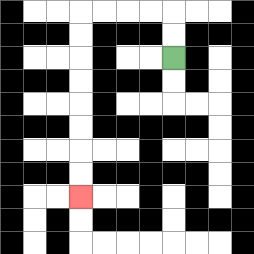{'start': '[7, 2]', 'end': '[3, 8]', 'path_directions': 'U,U,L,L,L,L,D,D,D,D,D,D,D,D', 'path_coordinates': '[[7, 2], [7, 1], [7, 0], [6, 0], [5, 0], [4, 0], [3, 0], [3, 1], [3, 2], [3, 3], [3, 4], [3, 5], [3, 6], [3, 7], [3, 8]]'}